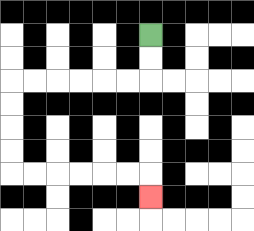{'start': '[6, 1]', 'end': '[6, 8]', 'path_directions': 'D,D,L,L,L,L,L,L,D,D,D,D,R,R,R,R,R,R,D', 'path_coordinates': '[[6, 1], [6, 2], [6, 3], [5, 3], [4, 3], [3, 3], [2, 3], [1, 3], [0, 3], [0, 4], [0, 5], [0, 6], [0, 7], [1, 7], [2, 7], [3, 7], [4, 7], [5, 7], [6, 7], [6, 8]]'}